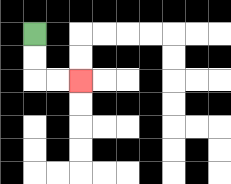{'start': '[1, 1]', 'end': '[3, 3]', 'path_directions': 'D,D,R,R', 'path_coordinates': '[[1, 1], [1, 2], [1, 3], [2, 3], [3, 3]]'}